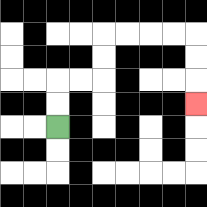{'start': '[2, 5]', 'end': '[8, 4]', 'path_directions': 'U,U,R,R,U,U,R,R,R,R,D,D,D', 'path_coordinates': '[[2, 5], [2, 4], [2, 3], [3, 3], [4, 3], [4, 2], [4, 1], [5, 1], [6, 1], [7, 1], [8, 1], [8, 2], [8, 3], [8, 4]]'}